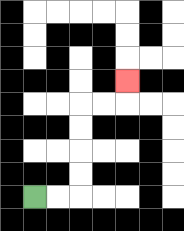{'start': '[1, 8]', 'end': '[5, 3]', 'path_directions': 'R,R,U,U,U,U,R,R,U', 'path_coordinates': '[[1, 8], [2, 8], [3, 8], [3, 7], [3, 6], [3, 5], [3, 4], [4, 4], [5, 4], [5, 3]]'}